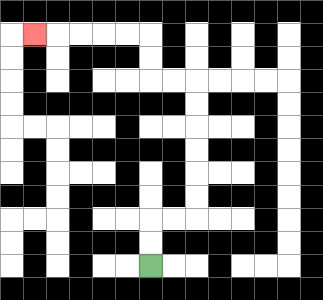{'start': '[6, 11]', 'end': '[1, 1]', 'path_directions': 'U,U,R,R,U,U,U,U,U,U,L,L,U,U,L,L,L,L,L', 'path_coordinates': '[[6, 11], [6, 10], [6, 9], [7, 9], [8, 9], [8, 8], [8, 7], [8, 6], [8, 5], [8, 4], [8, 3], [7, 3], [6, 3], [6, 2], [6, 1], [5, 1], [4, 1], [3, 1], [2, 1], [1, 1]]'}